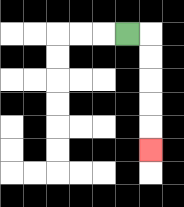{'start': '[5, 1]', 'end': '[6, 6]', 'path_directions': 'R,D,D,D,D,D', 'path_coordinates': '[[5, 1], [6, 1], [6, 2], [6, 3], [6, 4], [6, 5], [6, 6]]'}